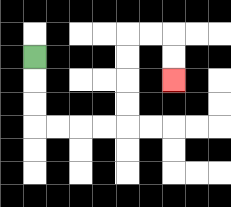{'start': '[1, 2]', 'end': '[7, 3]', 'path_directions': 'D,D,D,R,R,R,R,U,U,U,U,R,R,D,D', 'path_coordinates': '[[1, 2], [1, 3], [1, 4], [1, 5], [2, 5], [3, 5], [4, 5], [5, 5], [5, 4], [5, 3], [5, 2], [5, 1], [6, 1], [7, 1], [7, 2], [7, 3]]'}